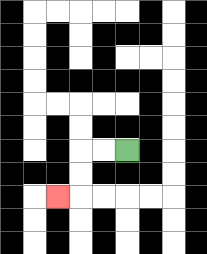{'start': '[5, 6]', 'end': '[2, 8]', 'path_directions': 'L,L,D,D,L', 'path_coordinates': '[[5, 6], [4, 6], [3, 6], [3, 7], [3, 8], [2, 8]]'}